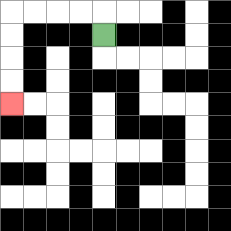{'start': '[4, 1]', 'end': '[0, 4]', 'path_directions': 'U,L,L,L,L,D,D,D,D', 'path_coordinates': '[[4, 1], [4, 0], [3, 0], [2, 0], [1, 0], [0, 0], [0, 1], [0, 2], [0, 3], [0, 4]]'}